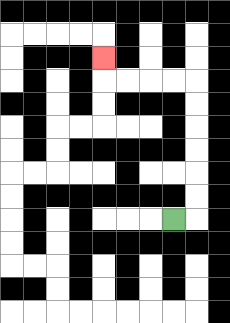{'start': '[7, 9]', 'end': '[4, 2]', 'path_directions': 'R,U,U,U,U,U,U,L,L,L,L,U', 'path_coordinates': '[[7, 9], [8, 9], [8, 8], [8, 7], [8, 6], [8, 5], [8, 4], [8, 3], [7, 3], [6, 3], [5, 3], [4, 3], [4, 2]]'}